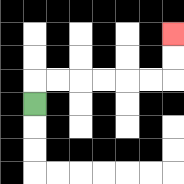{'start': '[1, 4]', 'end': '[7, 1]', 'path_directions': 'U,R,R,R,R,R,R,U,U', 'path_coordinates': '[[1, 4], [1, 3], [2, 3], [3, 3], [4, 3], [5, 3], [6, 3], [7, 3], [7, 2], [7, 1]]'}